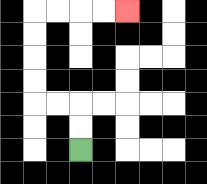{'start': '[3, 6]', 'end': '[5, 0]', 'path_directions': 'U,U,L,L,U,U,U,U,R,R,R,R', 'path_coordinates': '[[3, 6], [3, 5], [3, 4], [2, 4], [1, 4], [1, 3], [1, 2], [1, 1], [1, 0], [2, 0], [3, 0], [4, 0], [5, 0]]'}